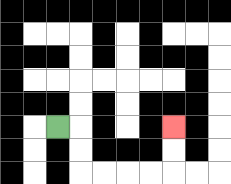{'start': '[2, 5]', 'end': '[7, 5]', 'path_directions': 'R,D,D,R,R,R,R,U,U', 'path_coordinates': '[[2, 5], [3, 5], [3, 6], [3, 7], [4, 7], [5, 7], [6, 7], [7, 7], [7, 6], [7, 5]]'}